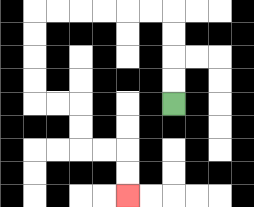{'start': '[7, 4]', 'end': '[5, 8]', 'path_directions': 'U,U,U,U,L,L,L,L,L,L,D,D,D,D,R,R,D,D,R,R,D,D', 'path_coordinates': '[[7, 4], [7, 3], [7, 2], [7, 1], [7, 0], [6, 0], [5, 0], [4, 0], [3, 0], [2, 0], [1, 0], [1, 1], [1, 2], [1, 3], [1, 4], [2, 4], [3, 4], [3, 5], [3, 6], [4, 6], [5, 6], [5, 7], [5, 8]]'}